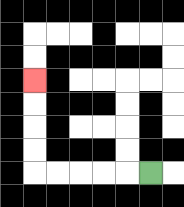{'start': '[6, 7]', 'end': '[1, 3]', 'path_directions': 'L,L,L,L,L,U,U,U,U', 'path_coordinates': '[[6, 7], [5, 7], [4, 7], [3, 7], [2, 7], [1, 7], [1, 6], [1, 5], [1, 4], [1, 3]]'}